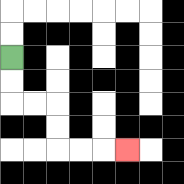{'start': '[0, 2]', 'end': '[5, 6]', 'path_directions': 'D,D,R,R,D,D,R,R,R', 'path_coordinates': '[[0, 2], [0, 3], [0, 4], [1, 4], [2, 4], [2, 5], [2, 6], [3, 6], [4, 6], [5, 6]]'}